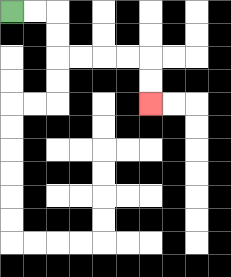{'start': '[0, 0]', 'end': '[6, 4]', 'path_directions': 'R,R,D,D,R,R,R,R,D,D', 'path_coordinates': '[[0, 0], [1, 0], [2, 0], [2, 1], [2, 2], [3, 2], [4, 2], [5, 2], [6, 2], [6, 3], [6, 4]]'}